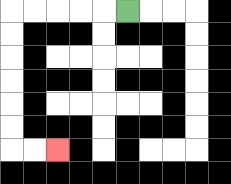{'start': '[5, 0]', 'end': '[2, 6]', 'path_directions': 'L,L,L,L,L,D,D,D,D,D,D,R,R', 'path_coordinates': '[[5, 0], [4, 0], [3, 0], [2, 0], [1, 0], [0, 0], [0, 1], [0, 2], [0, 3], [0, 4], [0, 5], [0, 6], [1, 6], [2, 6]]'}